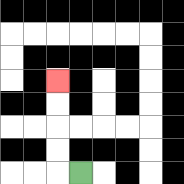{'start': '[3, 7]', 'end': '[2, 3]', 'path_directions': 'L,U,U,U,U', 'path_coordinates': '[[3, 7], [2, 7], [2, 6], [2, 5], [2, 4], [2, 3]]'}